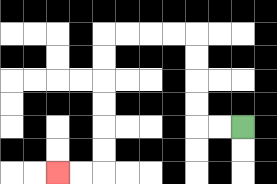{'start': '[10, 5]', 'end': '[2, 7]', 'path_directions': 'L,L,U,U,U,U,L,L,L,L,D,D,D,D,D,D,L,L', 'path_coordinates': '[[10, 5], [9, 5], [8, 5], [8, 4], [8, 3], [8, 2], [8, 1], [7, 1], [6, 1], [5, 1], [4, 1], [4, 2], [4, 3], [4, 4], [4, 5], [4, 6], [4, 7], [3, 7], [2, 7]]'}